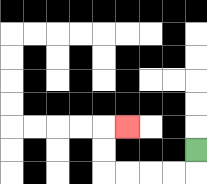{'start': '[8, 6]', 'end': '[5, 5]', 'path_directions': 'D,L,L,L,L,U,U,R', 'path_coordinates': '[[8, 6], [8, 7], [7, 7], [6, 7], [5, 7], [4, 7], [4, 6], [4, 5], [5, 5]]'}